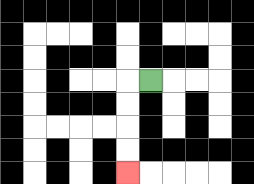{'start': '[6, 3]', 'end': '[5, 7]', 'path_directions': 'L,D,D,D,D', 'path_coordinates': '[[6, 3], [5, 3], [5, 4], [5, 5], [5, 6], [5, 7]]'}